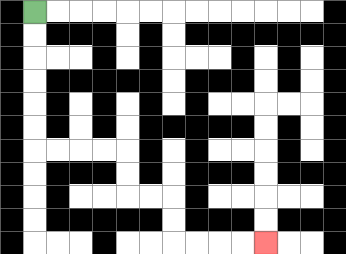{'start': '[1, 0]', 'end': '[11, 10]', 'path_directions': 'D,D,D,D,D,D,R,R,R,R,D,D,R,R,D,D,R,R,R,R', 'path_coordinates': '[[1, 0], [1, 1], [1, 2], [1, 3], [1, 4], [1, 5], [1, 6], [2, 6], [3, 6], [4, 6], [5, 6], [5, 7], [5, 8], [6, 8], [7, 8], [7, 9], [7, 10], [8, 10], [9, 10], [10, 10], [11, 10]]'}